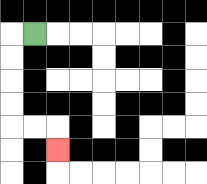{'start': '[1, 1]', 'end': '[2, 6]', 'path_directions': 'L,D,D,D,D,R,R,D', 'path_coordinates': '[[1, 1], [0, 1], [0, 2], [0, 3], [0, 4], [0, 5], [1, 5], [2, 5], [2, 6]]'}